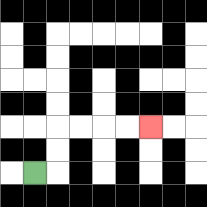{'start': '[1, 7]', 'end': '[6, 5]', 'path_directions': 'R,U,U,R,R,R,R', 'path_coordinates': '[[1, 7], [2, 7], [2, 6], [2, 5], [3, 5], [4, 5], [5, 5], [6, 5]]'}